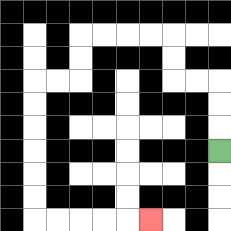{'start': '[9, 6]', 'end': '[6, 9]', 'path_directions': 'U,U,U,L,L,U,U,L,L,L,L,D,D,L,L,D,D,D,D,D,D,R,R,R,R,R', 'path_coordinates': '[[9, 6], [9, 5], [9, 4], [9, 3], [8, 3], [7, 3], [7, 2], [7, 1], [6, 1], [5, 1], [4, 1], [3, 1], [3, 2], [3, 3], [2, 3], [1, 3], [1, 4], [1, 5], [1, 6], [1, 7], [1, 8], [1, 9], [2, 9], [3, 9], [4, 9], [5, 9], [6, 9]]'}